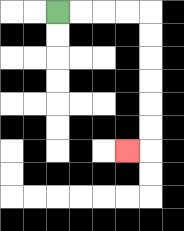{'start': '[2, 0]', 'end': '[5, 6]', 'path_directions': 'R,R,R,R,D,D,D,D,D,D,L', 'path_coordinates': '[[2, 0], [3, 0], [4, 0], [5, 0], [6, 0], [6, 1], [6, 2], [6, 3], [6, 4], [6, 5], [6, 6], [5, 6]]'}